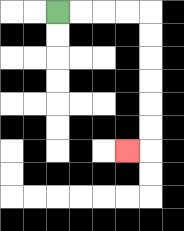{'start': '[2, 0]', 'end': '[5, 6]', 'path_directions': 'R,R,R,R,D,D,D,D,D,D,L', 'path_coordinates': '[[2, 0], [3, 0], [4, 0], [5, 0], [6, 0], [6, 1], [6, 2], [6, 3], [6, 4], [6, 5], [6, 6], [5, 6]]'}